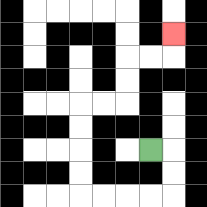{'start': '[6, 6]', 'end': '[7, 1]', 'path_directions': 'R,D,D,L,L,L,L,U,U,U,U,R,R,U,U,R,R,U', 'path_coordinates': '[[6, 6], [7, 6], [7, 7], [7, 8], [6, 8], [5, 8], [4, 8], [3, 8], [3, 7], [3, 6], [3, 5], [3, 4], [4, 4], [5, 4], [5, 3], [5, 2], [6, 2], [7, 2], [7, 1]]'}